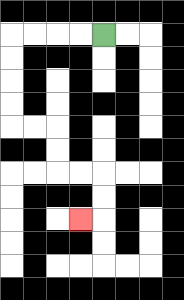{'start': '[4, 1]', 'end': '[3, 9]', 'path_directions': 'L,L,L,L,D,D,D,D,R,R,D,D,R,R,D,D,L', 'path_coordinates': '[[4, 1], [3, 1], [2, 1], [1, 1], [0, 1], [0, 2], [0, 3], [0, 4], [0, 5], [1, 5], [2, 5], [2, 6], [2, 7], [3, 7], [4, 7], [4, 8], [4, 9], [3, 9]]'}